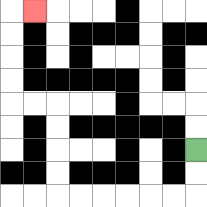{'start': '[8, 6]', 'end': '[1, 0]', 'path_directions': 'D,D,L,L,L,L,L,L,U,U,U,U,L,L,U,U,U,U,R', 'path_coordinates': '[[8, 6], [8, 7], [8, 8], [7, 8], [6, 8], [5, 8], [4, 8], [3, 8], [2, 8], [2, 7], [2, 6], [2, 5], [2, 4], [1, 4], [0, 4], [0, 3], [0, 2], [0, 1], [0, 0], [1, 0]]'}